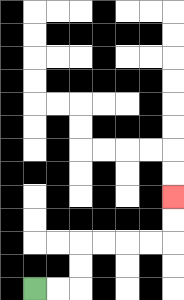{'start': '[1, 12]', 'end': '[7, 8]', 'path_directions': 'R,R,U,U,R,R,R,R,U,U', 'path_coordinates': '[[1, 12], [2, 12], [3, 12], [3, 11], [3, 10], [4, 10], [5, 10], [6, 10], [7, 10], [7, 9], [7, 8]]'}